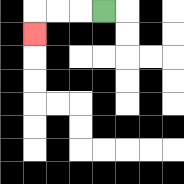{'start': '[4, 0]', 'end': '[1, 1]', 'path_directions': 'L,L,L,D', 'path_coordinates': '[[4, 0], [3, 0], [2, 0], [1, 0], [1, 1]]'}